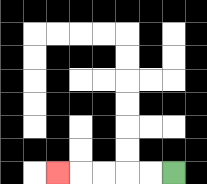{'start': '[7, 7]', 'end': '[2, 7]', 'path_directions': 'L,L,L,L,L', 'path_coordinates': '[[7, 7], [6, 7], [5, 7], [4, 7], [3, 7], [2, 7]]'}